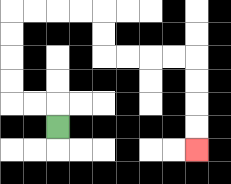{'start': '[2, 5]', 'end': '[8, 6]', 'path_directions': 'U,L,L,U,U,U,U,R,R,R,R,D,D,R,R,R,R,D,D,D,D', 'path_coordinates': '[[2, 5], [2, 4], [1, 4], [0, 4], [0, 3], [0, 2], [0, 1], [0, 0], [1, 0], [2, 0], [3, 0], [4, 0], [4, 1], [4, 2], [5, 2], [6, 2], [7, 2], [8, 2], [8, 3], [8, 4], [8, 5], [8, 6]]'}